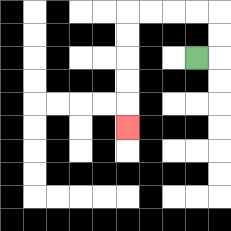{'start': '[8, 2]', 'end': '[5, 5]', 'path_directions': 'R,U,U,L,L,L,L,D,D,D,D,D', 'path_coordinates': '[[8, 2], [9, 2], [9, 1], [9, 0], [8, 0], [7, 0], [6, 0], [5, 0], [5, 1], [5, 2], [5, 3], [5, 4], [5, 5]]'}